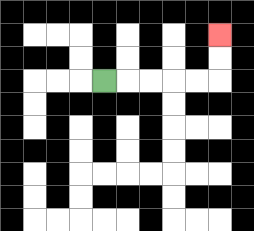{'start': '[4, 3]', 'end': '[9, 1]', 'path_directions': 'R,R,R,R,R,U,U', 'path_coordinates': '[[4, 3], [5, 3], [6, 3], [7, 3], [8, 3], [9, 3], [9, 2], [9, 1]]'}